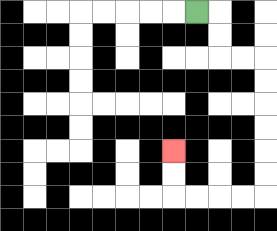{'start': '[8, 0]', 'end': '[7, 6]', 'path_directions': 'R,D,D,R,R,D,D,D,D,D,D,L,L,L,L,U,U', 'path_coordinates': '[[8, 0], [9, 0], [9, 1], [9, 2], [10, 2], [11, 2], [11, 3], [11, 4], [11, 5], [11, 6], [11, 7], [11, 8], [10, 8], [9, 8], [8, 8], [7, 8], [7, 7], [7, 6]]'}